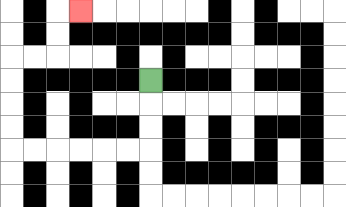{'start': '[6, 3]', 'end': '[3, 0]', 'path_directions': 'D,D,D,L,L,L,L,L,L,U,U,U,U,R,R,U,U,R', 'path_coordinates': '[[6, 3], [6, 4], [6, 5], [6, 6], [5, 6], [4, 6], [3, 6], [2, 6], [1, 6], [0, 6], [0, 5], [0, 4], [0, 3], [0, 2], [1, 2], [2, 2], [2, 1], [2, 0], [3, 0]]'}